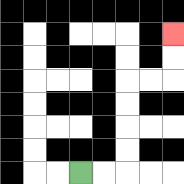{'start': '[3, 7]', 'end': '[7, 1]', 'path_directions': 'R,R,U,U,U,U,R,R,U,U', 'path_coordinates': '[[3, 7], [4, 7], [5, 7], [5, 6], [5, 5], [5, 4], [5, 3], [6, 3], [7, 3], [7, 2], [7, 1]]'}